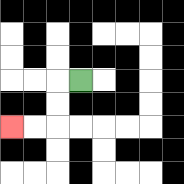{'start': '[3, 3]', 'end': '[0, 5]', 'path_directions': 'L,D,D,L,L', 'path_coordinates': '[[3, 3], [2, 3], [2, 4], [2, 5], [1, 5], [0, 5]]'}